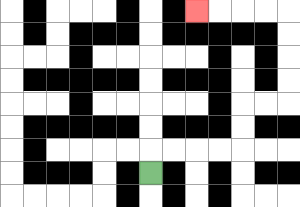{'start': '[6, 7]', 'end': '[8, 0]', 'path_directions': 'U,R,R,R,R,U,U,R,R,U,U,U,U,L,L,L,L', 'path_coordinates': '[[6, 7], [6, 6], [7, 6], [8, 6], [9, 6], [10, 6], [10, 5], [10, 4], [11, 4], [12, 4], [12, 3], [12, 2], [12, 1], [12, 0], [11, 0], [10, 0], [9, 0], [8, 0]]'}